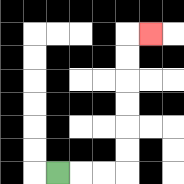{'start': '[2, 7]', 'end': '[6, 1]', 'path_directions': 'R,R,R,U,U,U,U,U,U,R', 'path_coordinates': '[[2, 7], [3, 7], [4, 7], [5, 7], [5, 6], [5, 5], [5, 4], [5, 3], [5, 2], [5, 1], [6, 1]]'}